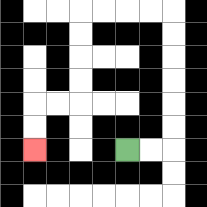{'start': '[5, 6]', 'end': '[1, 6]', 'path_directions': 'R,R,U,U,U,U,U,U,L,L,L,L,D,D,D,D,L,L,D,D', 'path_coordinates': '[[5, 6], [6, 6], [7, 6], [7, 5], [7, 4], [7, 3], [7, 2], [7, 1], [7, 0], [6, 0], [5, 0], [4, 0], [3, 0], [3, 1], [3, 2], [3, 3], [3, 4], [2, 4], [1, 4], [1, 5], [1, 6]]'}